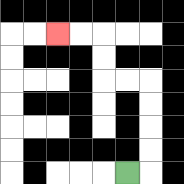{'start': '[5, 7]', 'end': '[2, 1]', 'path_directions': 'R,U,U,U,U,L,L,U,U,L,L', 'path_coordinates': '[[5, 7], [6, 7], [6, 6], [6, 5], [6, 4], [6, 3], [5, 3], [4, 3], [4, 2], [4, 1], [3, 1], [2, 1]]'}